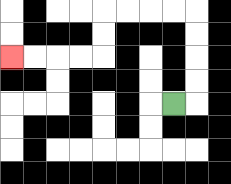{'start': '[7, 4]', 'end': '[0, 2]', 'path_directions': 'R,U,U,U,U,L,L,L,L,D,D,L,L,L,L', 'path_coordinates': '[[7, 4], [8, 4], [8, 3], [8, 2], [8, 1], [8, 0], [7, 0], [6, 0], [5, 0], [4, 0], [4, 1], [4, 2], [3, 2], [2, 2], [1, 2], [0, 2]]'}